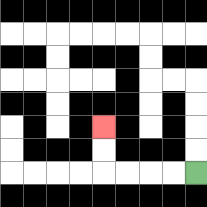{'start': '[8, 7]', 'end': '[4, 5]', 'path_directions': 'L,L,L,L,U,U', 'path_coordinates': '[[8, 7], [7, 7], [6, 7], [5, 7], [4, 7], [4, 6], [4, 5]]'}